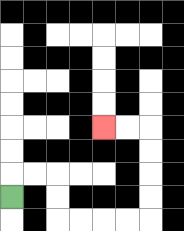{'start': '[0, 8]', 'end': '[4, 5]', 'path_directions': 'U,R,R,D,D,R,R,R,R,U,U,U,U,L,L', 'path_coordinates': '[[0, 8], [0, 7], [1, 7], [2, 7], [2, 8], [2, 9], [3, 9], [4, 9], [5, 9], [6, 9], [6, 8], [6, 7], [6, 6], [6, 5], [5, 5], [4, 5]]'}